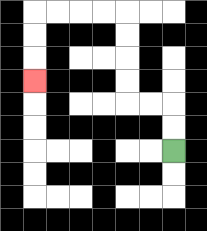{'start': '[7, 6]', 'end': '[1, 3]', 'path_directions': 'U,U,L,L,U,U,U,U,L,L,L,L,D,D,D', 'path_coordinates': '[[7, 6], [7, 5], [7, 4], [6, 4], [5, 4], [5, 3], [5, 2], [5, 1], [5, 0], [4, 0], [3, 0], [2, 0], [1, 0], [1, 1], [1, 2], [1, 3]]'}